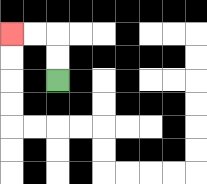{'start': '[2, 3]', 'end': '[0, 1]', 'path_directions': 'U,U,L,L', 'path_coordinates': '[[2, 3], [2, 2], [2, 1], [1, 1], [0, 1]]'}